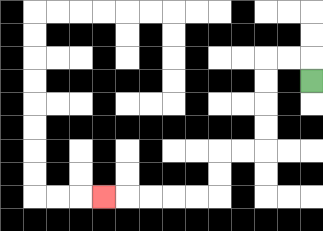{'start': '[13, 3]', 'end': '[4, 8]', 'path_directions': 'U,L,L,D,D,D,D,L,L,D,D,L,L,L,L,L', 'path_coordinates': '[[13, 3], [13, 2], [12, 2], [11, 2], [11, 3], [11, 4], [11, 5], [11, 6], [10, 6], [9, 6], [9, 7], [9, 8], [8, 8], [7, 8], [6, 8], [5, 8], [4, 8]]'}